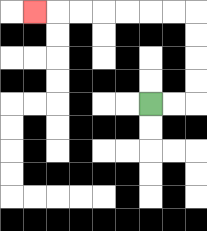{'start': '[6, 4]', 'end': '[1, 0]', 'path_directions': 'R,R,U,U,U,U,L,L,L,L,L,L,L', 'path_coordinates': '[[6, 4], [7, 4], [8, 4], [8, 3], [8, 2], [8, 1], [8, 0], [7, 0], [6, 0], [5, 0], [4, 0], [3, 0], [2, 0], [1, 0]]'}